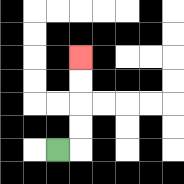{'start': '[2, 6]', 'end': '[3, 2]', 'path_directions': 'R,U,U,U,U', 'path_coordinates': '[[2, 6], [3, 6], [3, 5], [3, 4], [3, 3], [3, 2]]'}